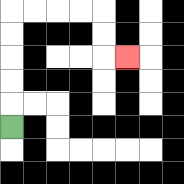{'start': '[0, 5]', 'end': '[5, 2]', 'path_directions': 'U,U,U,U,U,R,R,R,R,D,D,R', 'path_coordinates': '[[0, 5], [0, 4], [0, 3], [0, 2], [0, 1], [0, 0], [1, 0], [2, 0], [3, 0], [4, 0], [4, 1], [4, 2], [5, 2]]'}